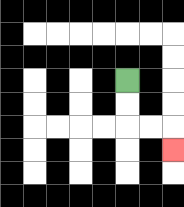{'start': '[5, 3]', 'end': '[7, 6]', 'path_directions': 'D,D,R,R,D', 'path_coordinates': '[[5, 3], [5, 4], [5, 5], [6, 5], [7, 5], [7, 6]]'}